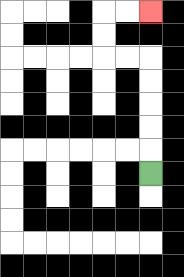{'start': '[6, 7]', 'end': '[6, 0]', 'path_directions': 'U,U,U,U,U,L,L,U,U,R,R', 'path_coordinates': '[[6, 7], [6, 6], [6, 5], [6, 4], [6, 3], [6, 2], [5, 2], [4, 2], [4, 1], [4, 0], [5, 0], [6, 0]]'}